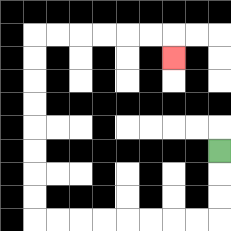{'start': '[9, 6]', 'end': '[7, 2]', 'path_directions': 'D,D,D,L,L,L,L,L,L,L,L,U,U,U,U,U,U,U,U,R,R,R,R,R,R,D', 'path_coordinates': '[[9, 6], [9, 7], [9, 8], [9, 9], [8, 9], [7, 9], [6, 9], [5, 9], [4, 9], [3, 9], [2, 9], [1, 9], [1, 8], [1, 7], [1, 6], [1, 5], [1, 4], [1, 3], [1, 2], [1, 1], [2, 1], [3, 1], [4, 1], [5, 1], [6, 1], [7, 1], [7, 2]]'}